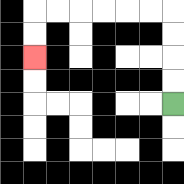{'start': '[7, 4]', 'end': '[1, 2]', 'path_directions': 'U,U,U,U,L,L,L,L,L,L,D,D', 'path_coordinates': '[[7, 4], [7, 3], [7, 2], [7, 1], [7, 0], [6, 0], [5, 0], [4, 0], [3, 0], [2, 0], [1, 0], [1, 1], [1, 2]]'}